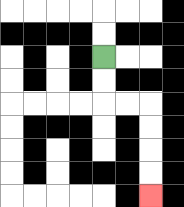{'start': '[4, 2]', 'end': '[6, 8]', 'path_directions': 'D,D,R,R,D,D,D,D', 'path_coordinates': '[[4, 2], [4, 3], [4, 4], [5, 4], [6, 4], [6, 5], [6, 6], [6, 7], [6, 8]]'}